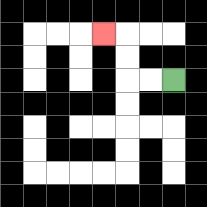{'start': '[7, 3]', 'end': '[4, 1]', 'path_directions': 'L,L,U,U,L', 'path_coordinates': '[[7, 3], [6, 3], [5, 3], [5, 2], [5, 1], [4, 1]]'}